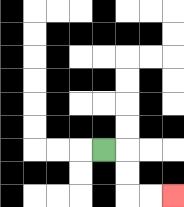{'start': '[4, 6]', 'end': '[7, 8]', 'path_directions': 'R,D,D,R,R', 'path_coordinates': '[[4, 6], [5, 6], [5, 7], [5, 8], [6, 8], [7, 8]]'}